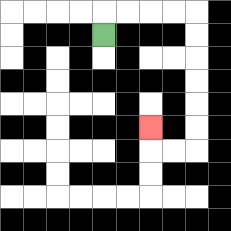{'start': '[4, 1]', 'end': '[6, 5]', 'path_directions': 'U,R,R,R,R,D,D,D,D,D,D,L,L,U', 'path_coordinates': '[[4, 1], [4, 0], [5, 0], [6, 0], [7, 0], [8, 0], [8, 1], [8, 2], [8, 3], [8, 4], [8, 5], [8, 6], [7, 6], [6, 6], [6, 5]]'}